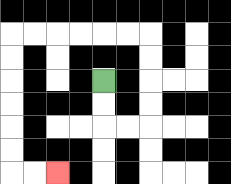{'start': '[4, 3]', 'end': '[2, 7]', 'path_directions': 'D,D,R,R,U,U,U,U,L,L,L,L,L,L,D,D,D,D,D,D,R,R', 'path_coordinates': '[[4, 3], [4, 4], [4, 5], [5, 5], [6, 5], [6, 4], [6, 3], [6, 2], [6, 1], [5, 1], [4, 1], [3, 1], [2, 1], [1, 1], [0, 1], [0, 2], [0, 3], [0, 4], [0, 5], [0, 6], [0, 7], [1, 7], [2, 7]]'}